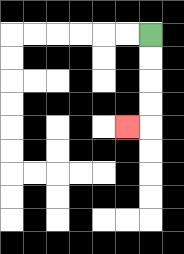{'start': '[6, 1]', 'end': '[5, 5]', 'path_directions': 'D,D,D,D,L', 'path_coordinates': '[[6, 1], [6, 2], [6, 3], [6, 4], [6, 5], [5, 5]]'}